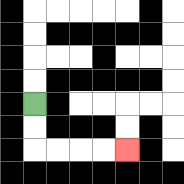{'start': '[1, 4]', 'end': '[5, 6]', 'path_directions': 'D,D,R,R,R,R', 'path_coordinates': '[[1, 4], [1, 5], [1, 6], [2, 6], [3, 6], [4, 6], [5, 6]]'}